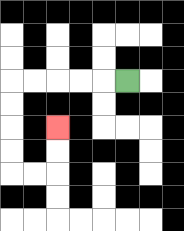{'start': '[5, 3]', 'end': '[2, 5]', 'path_directions': 'L,L,L,L,L,D,D,D,D,R,R,U,U', 'path_coordinates': '[[5, 3], [4, 3], [3, 3], [2, 3], [1, 3], [0, 3], [0, 4], [0, 5], [0, 6], [0, 7], [1, 7], [2, 7], [2, 6], [2, 5]]'}